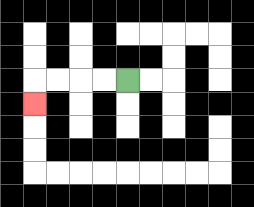{'start': '[5, 3]', 'end': '[1, 4]', 'path_directions': 'L,L,L,L,D', 'path_coordinates': '[[5, 3], [4, 3], [3, 3], [2, 3], [1, 3], [1, 4]]'}